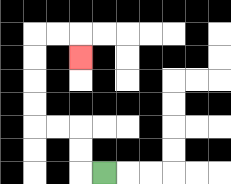{'start': '[4, 7]', 'end': '[3, 2]', 'path_directions': 'L,U,U,L,L,U,U,U,U,R,R,D', 'path_coordinates': '[[4, 7], [3, 7], [3, 6], [3, 5], [2, 5], [1, 5], [1, 4], [1, 3], [1, 2], [1, 1], [2, 1], [3, 1], [3, 2]]'}